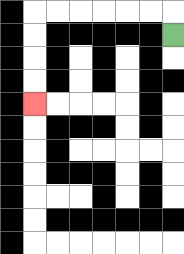{'start': '[7, 1]', 'end': '[1, 4]', 'path_directions': 'U,L,L,L,L,L,L,D,D,D,D', 'path_coordinates': '[[7, 1], [7, 0], [6, 0], [5, 0], [4, 0], [3, 0], [2, 0], [1, 0], [1, 1], [1, 2], [1, 3], [1, 4]]'}